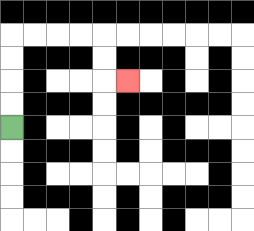{'start': '[0, 5]', 'end': '[5, 3]', 'path_directions': 'U,U,U,U,R,R,R,R,D,D,R', 'path_coordinates': '[[0, 5], [0, 4], [0, 3], [0, 2], [0, 1], [1, 1], [2, 1], [3, 1], [4, 1], [4, 2], [4, 3], [5, 3]]'}